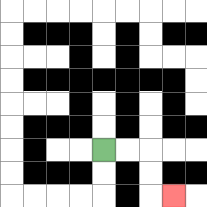{'start': '[4, 6]', 'end': '[7, 8]', 'path_directions': 'R,R,D,D,R', 'path_coordinates': '[[4, 6], [5, 6], [6, 6], [6, 7], [6, 8], [7, 8]]'}